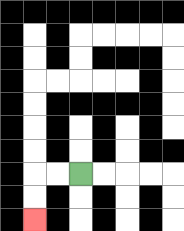{'start': '[3, 7]', 'end': '[1, 9]', 'path_directions': 'L,L,D,D', 'path_coordinates': '[[3, 7], [2, 7], [1, 7], [1, 8], [1, 9]]'}